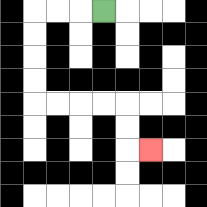{'start': '[4, 0]', 'end': '[6, 6]', 'path_directions': 'L,L,L,D,D,D,D,R,R,R,R,D,D,R', 'path_coordinates': '[[4, 0], [3, 0], [2, 0], [1, 0], [1, 1], [1, 2], [1, 3], [1, 4], [2, 4], [3, 4], [4, 4], [5, 4], [5, 5], [5, 6], [6, 6]]'}